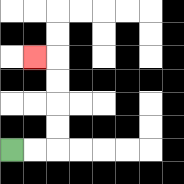{'start': '[0, 6]', 'end': '[1, 2]', 'path_directions': 'R,R,U,U,U,U,L', 'path_coordinates': '[[0, 6], [1, 6], [2, 6], [2, 5], [2, 4], [2, 3], [2, 2], [1, 2]]'}